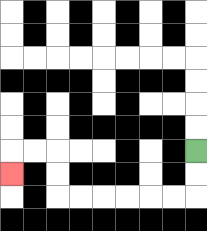{'start': '[8, 6]', 'end': '[0, 7]', 'path_directions': 'D,D,L,L,L,L,L,L,U,U,L,L,D', 'path_coordinates': '[[8, 6], [8, 7], [8, 8], [7, 8], [6, 8], [5, 8], [4, 8], [3, 8], [2, 8], [2, 7], [2, 6], [1, 6], [0, 6], [0, 7]]'}